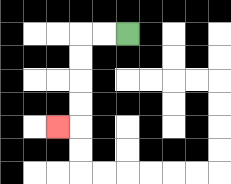{'start': '[5, 1]', 'end': '[2, 5]', 'path_directions': 'L,L,D,D,D,D,L', 'path_coordinates': '[[5, 1], [4, 1], [3, 1], [3, 2], [3, 3], [3, 4], [3, 5], [2, 5]]'}